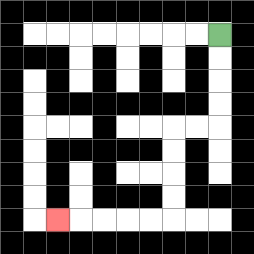{'start': '[9, 1]', 'end': '[2, 9]', 'path_directions': 'D,D,D,D,L,L,D,D,D,D,L,L,L,L,L', 'path_coordinates': '[[9, 1], [9, 2], [9, 3], [9, 4], [9, 5], [8, 5], [7, 5], [7, 6], [7, 7], [7, 8], [7, 9], [6, 9], [5, 9], [4, 9], [3, 9], [2, 9]]'}